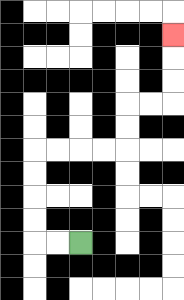{'start': '[3, 10]', 'end': '[7, 1]', 'path_directions': 'L,L,U,U,U,U,R,R,R,R,U,U,R,R,U,U,U', 'path_coordinates': '[[3, 10], [2, 10], [1, 10], [1, 9], [1, 8], [1, 7], [1, 6], [2, 6], [3, 6], [4, 6], [5, 6], [5, 5], [5, 4], [6, 4], [7, 4], [7, 3], [7, 2], [7, 1]]'}